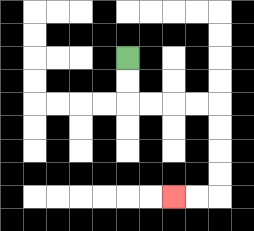{'start': '[5, 2]', 'end': '[7, 8]', 'path_directions': 'D,D,R,R,R,R,D,D,D,D,L,L', 'path_coordinates': '[[5, 2], [5, 3], [5, 4], [6, 4], [7, 4], [8, 4], [9, 4], [9, 5], [9, 6], [9, 7], [9, 8], [8, 8], [7, 8]]'}